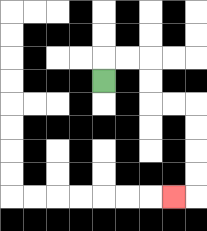{'start': '[4, 3]', 'end': '[7, 8]', 'path_directions': 'U,R,R,D,D,R,R,D,D,D,D,L', 'path_coordinates': '[[4, 3], [4, 2], [5, 2], [6, 2], [6, 3], [6, 4], [7, 4], [8, 4], [8, 5], [8, 6], [8, 7], [8, 8], [7, 8]]'}